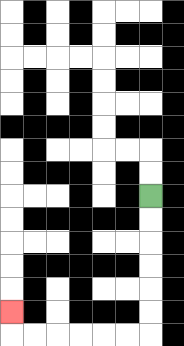{'start': '[6, 8]', 'end': '[0, 13]', 'path_directions': 'D,D,D,D,D,D,L,L,L,L,L,L,U', 'path_coordinates': '[[6, 8], [6, 9], [6, 10], [6, 11], [6, 12], [6, 13], [6, 14], [5, 14], [4, 14], [3, 14], [2, 14], [1, 14], [0, 14], [0, 13]]'}